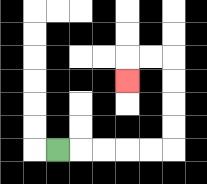{'start': '[2, 6]', 'end': '[5, 3]', 'path_directions': 'R,R,R,R,R,U,U,U,U,L,L,D', 'path_coordinates': '[[2, 6], [3, 6], [4, 6], [5, 6], [6, 6], [7, 6], [7, 5], [7, 4], [7, 3], [7, 2], [6, 2], [5, 2], [5, 3]]'}